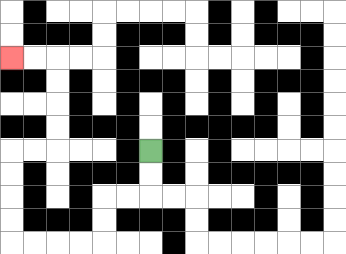{'start': '[6, 6]', 'end': '[0, 2]', 'path_directions': 'D,D,L,L,D,D,L,L,L,L,U,U,U,U,R,R,U,U,U,U,L,L', 'path_coordinates': '[[6, 6], [6, 7], [6, 8], [5, 8], [4, 8], [4, 9], [4, 10], [3, 10], [2, 10], [1, 10], [0, 10], [0, 9], [0, 8], [0, 7], [0, 6], [1, 6], [2, 6], [2, 5], [2, 4], [2, 3], [2, 2], [1, 2], [0, 2]]'}